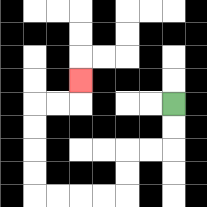{'start': '[7, 4]', 'end': '[3, 3]', 'path_directions': 'D,D,L,L,D,D,L,L,L,L,U,U,U,U,R,R,U', 'path_coordinates': '[[7, 4], [7, 5], [7, 6], [6, 6], [5, 6], [5, 7], [5, 8], [4, 8], [3, 8], [2, 8], [1, 8], [1, 7], [1, 6], [1, 5], [1, 4], [2, 4], [3, 4], [3, 3]]'}